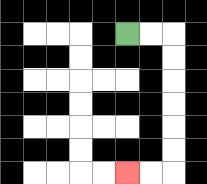{'start': '[5, 1]', 'end': '[5, 7]', 'path_directions': 'R,R,D,D,D,D,D,D,L,L', 'path_coordinates': '[[5, 1], [6, 1], [7, 1], [7, 2], [7, 3], [7, 4], [7, 5], [7, 6], [7, 7], [6, 7], [5, 7]]'}